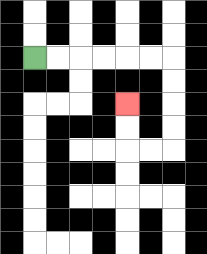{'start': '[1, 2]', 'end': '[5, 4]', 'path_directions': 'R,R,R,R,R,R,D,D,D,D,L,L,U,U', 'path_coordinates': '[[1, 2], [2, 2], [3, 2], [4, 2], [5, 2], [6, 2], [7, 2], [7, 3], [7, 4], [7, 5], [7, 6], [6, 6], [5, 6], [5, 5], [5, 4]]'}